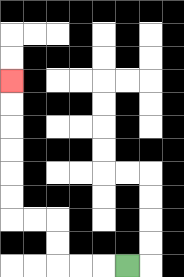{'start': '[5, 11]', 'end': '[0, 3]', 'path_directions': 'L,L,L,U,U,L,L,U,U,U,U,U,U', 'path_coordinates': '[[5, 11], [4, 11], [3, 11], [2, 11], [2, 10], [2, 9], [1, 9], [0, 9], [0, 8], [0, 7], [0, 6], [0, 5], [0, 4], [0, 3]]'}